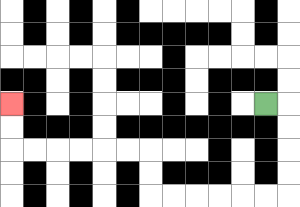{'start': '[11, 4]', 'end': '[0, 4]', 'path_directions': 'R,D,D,D,D,L,L,L,L,L,L,U,U,L,L,L,L,L,L,U,U', 'path_coordinates': '[[11, 4], [12, 4], [12, 5], [12, 6], [12, 7], [12, 8], [11, 8], [10, 8], [9, 8], [8, 8], [7, 8], [6, 8], [6, 7], [6, 6], [5, 6], [4, 6], [3, 6], [2, 6], [1, 6], [0, 6], [0, 5], [0, 4]]'}